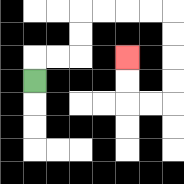{'start': '[1, 3]', 'end': '[5, 2]', 'path_directions': 'U,R,R,U,U,R,R,R,R,D,D,D,D,L,L,U,U', 'path_coordinates': '[[1, 3], [1, 2], [2, 2], [3, 2], [3, 1], [3, 0], [4, 0], [5, 0], [6, 0], [7, 0], [7, 1], [7, 2], [7, 3], [7, 4], [6, 4], [5, 4], [5, 3], [5, 2]]'}